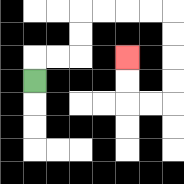{'start': '[1, 3]', 'end': '[5, 2]', 'path_directions': 'U,R,R,U,U,R,R,R,R,D,D,D,D,L,L,U,U', 'path_coordinates': '[[1, 3], [1, 2], [2, 2], [3, 2], [3, 1], [3, 0], [4, 0], [5, 0], [6, 0], [7, 0], [7, 1], [7, 2], [7, 3], [7, 4], [6, 4], [5, 4], [5, 3], [5, 2]]'}